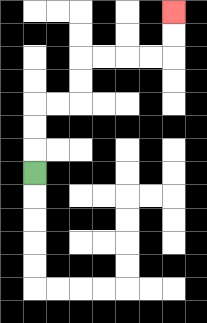{'start': '[1, 7]', 'end': '[7, 0]', 'path_directions': 'U,U,U,R,R,U,U,R,R,R,R,U,U', 'path_coordinates': '[[1, 7], [1, 6], [1, 5], [1, 4], [2, 4], [3, 4], [3, 3], [3, 2], [4, 2], [5, 2], [6, 2], [7, 2], [7, 1], [7, 0]]'}